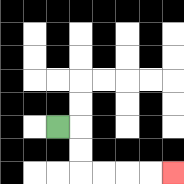{'start': '[2, 5]', 'end': '[7, 7]', 'path_directions': 'R,D,D,R,R,R,R', 'path_coordinates': '[[2, 5], [3, 5], [3, 6], [3, 7], [4, 7], [5, 7], [6, 7], [7, 7]]'}